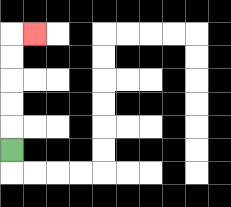{'start': '[0, 6]', 'end': '[1, 1]', 'path_directions': 'U,U,U,U,U,R', 'path_coordinates': '[[0, 6], [0, 5], [0, 4], [0, 3], [0, 2], [0, 1], [1, 1]]'}